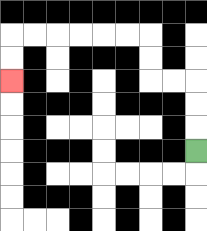{'start': '[8, 6]', 'end': '[0, 3]', 'path_directions': 'U,U,U,L,L,U,U,L,L,L,L,L,L,D,D', 'path_coordinates': '[[8, 6], [8, 5], [8, 4], [8, 3], [7, 3], [6, 3], [6, 2], [6, 1], [5, 1], [4, 1], [3, 1], [2, 1], [1, 1], [0, 1], [0, 2], [0, 3]]'}